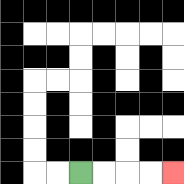{'start': '[3, 7]', 'end': '[7, 7]', 'path_directions': 'R,R,R,R', 'path_coordinates': '[[3, 7], [4, 7], [5, 7], [6, 7], [7, 7]]'}